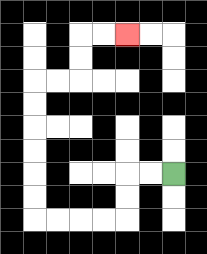{'start': '[7, 7]', 'end': '[5, 1]', 'path_directions': 'L,L,D,D,L,L,L,L,U,U,U,U,U,U,R,R,U,U,R,R', 'path_coordinates': '[[7, 7], [6, 7], [5, 7], [5, 8], [5, 9], [4, 9], [3, 9], [2, 9], [1, 9], [1, 8], [1, 7], [1, 6], [1, 5], [1, 4], [1, 3], [2, 3], [3, 3], [3, 2], [3, 1], [4, 1], [5, 1]]'}